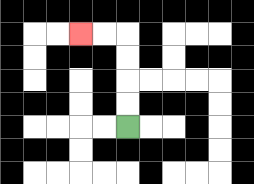{'start': '[5, 5]', 'end': '[3, 1]', 'path_directions': 'U,U,U,U,L,L', 'path_coordinates': '[[5, 5], [5, 4], [5, 3], [5, 2], [5, 1], [4, 1], [3, 1]]'}